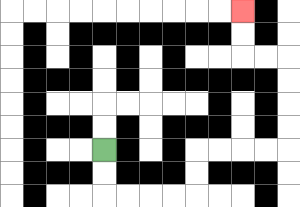{'start': '[4, 6]', 'end': '[10, 0]', 'path_directions': 'D,D,R,R,R,R,U,U,R,R,R,R,U,U,U,U,L,L,U,U', 'path_coordinates': '[[4, 6], [4, 7], [4, 8], [5, 8], [6, 8], [7, 8], [8, 8], [8, 7], [8, 6], [9, 6], [10, 6], [11, 6], [12, 6], [12, 5], [12, 4], [12, 3], [12, 2], [11, 2], [10, 2], [10, 1], [10, 0]]'}